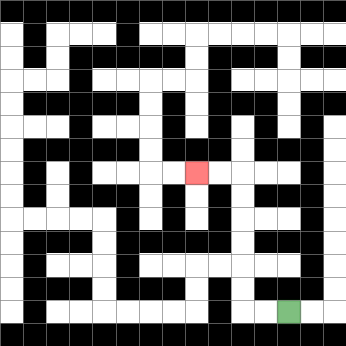{'start': '[12, 13]', 'end': '[8, 7]', 'path_directions': 'L,L,U,U,U,U,U,U,L,L', 'path_coordinates': '[[12, 13], [11, 13], [10, 13], [10, 12], [10, 11], [10, 10], [10, 9], [10, 8], [10, 7], [9, 7], [8, 7]]'}